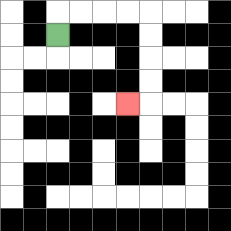{'start': '[2, 1]', 'end': '[5, 4]', 'path_directions': 'U,R,R,R,R,D,D,D,D,L', 'path_coordinates': '[[2, 1], [2, 0], [3, 0], [4, 0], [5, 0], [6, 0], [6, 1], [6, 2], [6, 3], [6, 4], [5, 4]]'}